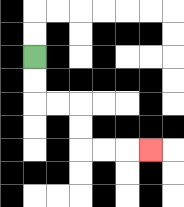{'start': '[1, 2]', 'end': '[6, 6]', 'path_directions': 'D,D,R,R,D,D,R,R,R', 'path_coordinates': '[[1, 2], [1, 3], [1, 4], [2, 4], [3, 4], [3, 5], [3, 6], [4, 6], [5, 6], [6, 6]]'}